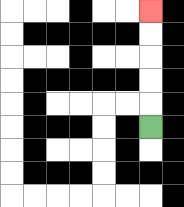{'start': '[6, 5]', 'end': '[6, 0]', 'path_directions': 'U,U,U,U,U', 'path_coordinates': '[[6, 5], [6, 4], [6, 3], [6, 2], [6, 1], [6, 0]]'}